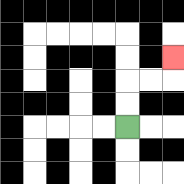{'start': '[5, 5]', 'end': '[7, 2]', 'path_directions': 'U,U,R,R,U', 'path_coordinates': '[[5, 5], [5, 4], [5, 3], [6, 3], [7, 3], [7, 2]]'}